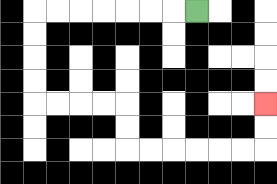{'start': '[8, 0]', 'end': '[11, 4]', 'path_directions': 'L,L,L,L,L,L,L,D,D,D,D,R,R,R,R,D,D,R,R,R,R,R,R,U,U', 'path_coordinates': '[[8, 0], [7, 0], [6, 0], [5, 0], [4, 0], [3, 0], [2, 0], [1, 0], [1, 1], [1, 2], [1, 3], [1, 4], [2, 4], [3, 4], [4, 4], [5, 4], [5, 5], [5, 6], [6, 6], [7, 6], [8, 6], [9, 6], [10, 6], [11, 6], [11, 5], [11, 4]]'}